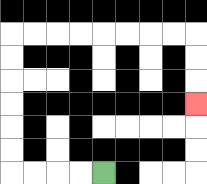{'start': '[4, 7]', 'end': '[8, 4]', 'path_directions': 'L,L,L,L,U,U,U,U,U,U,R,R,R,R,R,R,R,R,D,D,D', 'path_coordinates': '[[4, 7], [3, 7], [2, 7], [1, 7], [0, 7], [0, 6], [0, 5], [0, 4], [0, 3], [0, 2], [0, 1], [1, 1], [2, 1], [3, 1], [4, 1], [5, 1], [6, 1], [7, 1], [8, 1], [8, 2], [8, 3], [8, 4]]'}